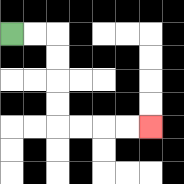{'start': '[0, 1]', 'end': '[6, 5]', 'path_directions': 'R,R,D,D,D,D,R,R,R,R', 'path_coordinates': '[[0, 1], [1, 1], [2, 1], [2, 2], [2, 3], [2, 4], [2, 5], [3, 5], [4, 5], [5, 5], [6, 5]]'}